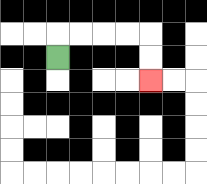{'start': '[2, 2]', 'end': '[6, 3]', 'path_directions': 'U,R,R,R,R,D,D', 'path_coordinates': '[[2, 2], [2, 1], [3, 1], [4, 1], [5, 1], [6, 1], [6, 2], [6, 3]]'}